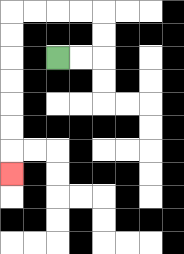{'start': '[2, 2]', 'end': '[0, 7]', 'path_directions': 'R,R,U,U,L,L,L,L,D,D,D,D,D,D,D', 'path_coordinates': '[[2, 2], [3, 2], [4, 2], [4, 1], [4, 0], [3, 0], [2, 0], [1, 0], [0, 0], [0, 1], [0, 2], [0, 3], [0, 4], [0, 5], [0, 6], [0, 7]]'}